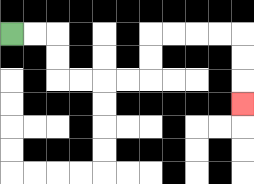{'start': '[0, 1]', 'end': '[10, 4]', 'path_directions': 'R,R,D,D,R,R,R,R,U,U,R,R,R,R,D,D,D', 'path_coordinates': '[[0, 1], [1, 1], [2, 1], [2, 2], [2, 3], [3, 3], [4, 3], [5, 3], [6, 3], [6, 2], [6, 1], [7, 1], [8, 1], [9, 1], [10, 1], [10, 2], [10, 3], [10, 4]]'}